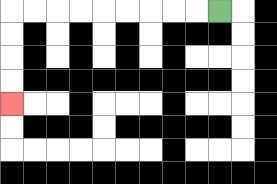{'start': '[9, 0]', 'end': '[0, 4]', 'path_directions': 'L,L,L,L,L,L,L,L,L,D,D,D,D', 'path_coordinates': '[[9, 0], [8, 0], [7, 0], [6, 0], [5, 0], [4, 0], [3, 0], [2, 0], [1, 0], [0, 0], [0, 1], [0, 2], [0, 3], [0, 4]]'}